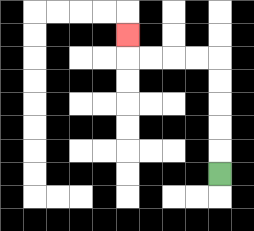{'start': '[9, 7]', 'end': '[5, 1]', 'path_directions': 'U,U,U,U,U,L,L,L,L,U', 'path_coordinates': '[[9, 7], [9, 6], [9, 5], [9, 4], [9, 3], [9, 2], [8, 2], [7, 2], [6, 2], [5, 2], [5, 1]]'}